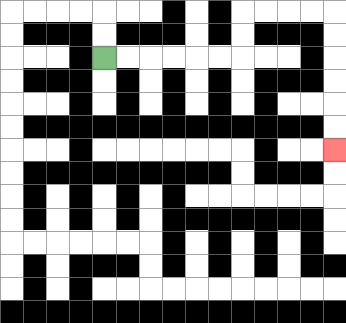{'start': '[4, 2]', 'end': '[14, 6]', 'path_directions': 'R,R,R,R,R,R,U,U,R,R,R,R,D,D,D,D,D,D', 'path_coordinates': '[[4, 2], [5, 2], [6, 2], [7, 2], [8, 2], [9, 2], [10, 2], [10, 1], [10, 0], [11, 0], [12, 0], [13, 0], [14, 0], [14, 1], [14, 2], [14, 3], [14, 4], [14, 5], [14, 6]]'}